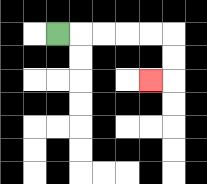{'start': '[2, 1]', 'end': '[6, 3]', 'path_directions': 'R,R,R,R,R,D,D,L', 'path_coordinates': '[[2, 1], [3, 1], [4, 1], [5, 1], [6, 1], [7, 1], [7, 2], [7, 3], [6, 3]]'}